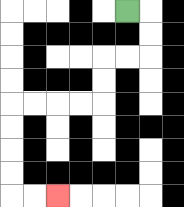{'start': '[5, 0]', 'end': '[2, 8]', 'path_directions': 'R,D,D,L,L,D,D,L,L,L,L,D,D,D,D,R,R', 'path_coordinates': '[[5, 0], [6, 0], [6, 1], [6, 2], [5, 2], [4, 2], [4, 3], [4, 4], [3, 4], [2, 4], [1, 4], [0, 4], [0, 5], [0, 6], [0, 7], [0, 8], [1, 8], [2, 8]]'}